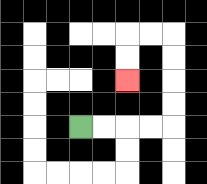{'start': '[3, 5]', 'end': '[5, 3]', 'path_directions': 'R,R,R,R,U,U,U,U,L,L,D,D', 'path_coordinates': '[[3, 5], [4, 5], [5, 5], [6, 5], [7, 5], [7, 4], [7, 3], [7, 2], [7, 1], [6, 1], [5, 1], [5, 2], [5, 3]]'}